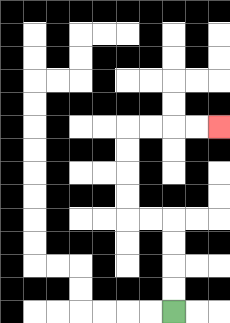{'start': '[7, 13]', 'end': '[9, 5]', 'path_directions': 'U,U,U,U,L,L,U,U,U,U,R,R,R,R', 'path_coordinates': '[[7, 13], [7, 12], [7, 11], [7, 10], [7, 9], [6, 9], [5, 9], [5, 8], [5, 7], [5, 6], [5, 5], [6, 5], [7, 5], [8, 5], [9, 5]]'}